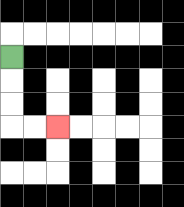{'start': '[0, 2]', 'end': '[2, 5]', 'path_directions': 'D,D,D,R,R', 'path_coordinates': '[[0, 2], [0, 3], [0, 4], [0, 5], [1, 5], [2, 5]]'}